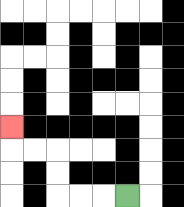{'start': '[5, 8]', 'end': '[0, 5]', 'path_directions': 'L,L,L,U,U,L,L,U', 'path_coordinates': '[[5, 8], [4, 8], [3, 8], [2, 8], [2, 7], [2, 6], [1, 6], [0, 6], [0, 5]]'}